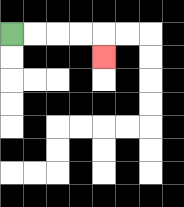{'start': '[0, 1]', 'end': '[4, 2]', 'path_directions': 'R,R,R,R,D', 'path_coordinates': '[[0, 1], [1, 1], [2, 1], [3, 1], [4, 1], [4, 2]]'}